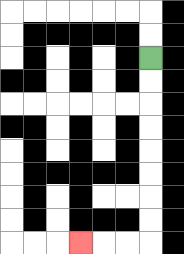{'start': '[6, 2]', 'end': '[3, 10]', 'path_directions': 'D,D,D,D,D,D,D,D,L,L,L', 'path_coordinates': '[[6, 2], [6, 3], [6, 4], [6, 5], [6, 6], [6, 7], [6, 8], [6, 9], [6, 10], [5, 10], [4, 10], [3, 10]]'}